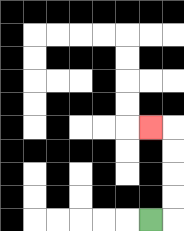{'start': '[6, 9]', 'end': '[6, 5]', 'path_directions': 'R,U,U,U,U,L', 'path_coordinates': '[[6, 9], [7, 9], [7, 8], [7, 7], [7, 6], [7, 5], [6, 5]]'}